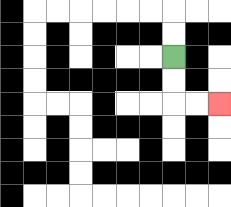{'start': '[7, 2]', 'end': '[9, 4]', 'path_directions': 'D,D,R,R', 'path_coordinates': '[[7, 2], [7, 3], [7, 4], [8, 4], [9, 4]]'}